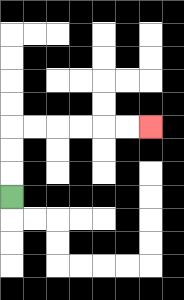{'start': '[0, 8]', 'end': '[6, 5]', 'path_directions': 'U,U,U,R,R,R,R,R,R', 'path_coordinates': '[[0, 8], [0, 7], [0, 6], [0, 5], [1, 5], [2, 5], [3, 5], [4, 5], [5, 5], [6, 5]]'}